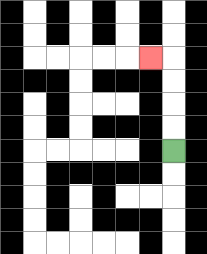{'start': '[7, 6]', 'end': '[6, 2]', 'path_directions': 'U,U,U,U,L', 'path_coordinates': '[[7, 6], [7, 5], [7, 4], [7, 3], [7, 2], [6, 2]]'}